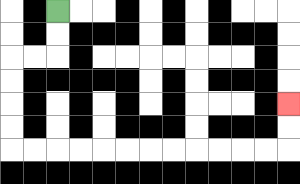{'start': '[2, 0]', 'end': '[12, 4]', 'path_directions': 'D,D,L,L,D,D,D,D,R,R,R,R,R,R,R,R,R,R,R,R,U,U', 'path_coordinates': '[[2, 0], [2, 1], [2, 2], [1, 2], [0, 2], [0, 3], [0, 4], [0, 5], [0, 6], [1, 6], [2, 6], [3, 6], [4, 6], [5, 6], [6, 6], [7, 6], [8, 6], [9, 6], [10, 6], [11, 6], [12, 6], [12, 5], [12, 4]]'}